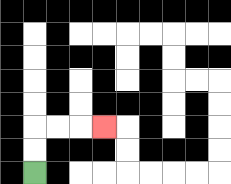{'start': '[1, 7]', 'end': '[4, 5]', 'path_directions': 'U,U,R,R,R', 'path_coordinates': '[[1, 7], [1, 6], [1, 5], [2, 5], [3, 5], [4, 5]]'}